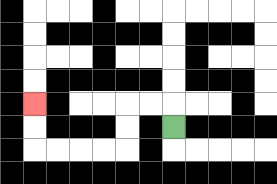{'start': '[7, 5]', 'end': '[1, 4]', 'path_directions': 'U,L,L,D,D,L,L,L,L,U,U', 'path_coordinates': '[[7, 5], [7, 4], [6, 4], [5, 4], [5, 5], [5, 6], [4, 6], [3, 6], [2, 6], [1, 6], [1, 5], [1, 4]]'}